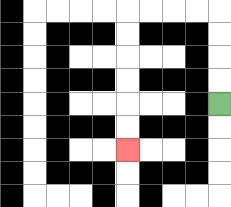{'start': '[9, 4]', 'end': '[5, 6]', 'path_directions': 'U,U,U,U,L,L,L,L,D,D,D,D,D,D', 'path_coordinates': '[[9, 4], [9, 3], [9, 2], [9, 1], [9, 0], [8, 0], [7, 0], [6, 0], [5, 0], [5, 1], [5, 2], [5, 3], [5, 4], [5, 5], [5, 6]]'}